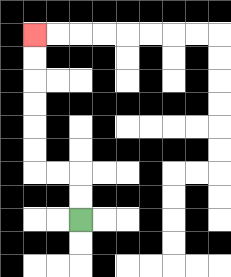{'start': '[3, 9]', 'end': '[1, 1]', 'path_directions': 'U,U,L,L,U,U,U,U,U,U', 'path_coordinates': '[[3, 9], [3, 8], [3, 7], [2, 7], [1, 7], [1, 6], [1, 5], [1, 4], [1, 3], [1, 2], [1, 1]]'}